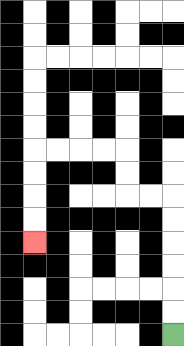{'start': '[7, 14]', 'end': '[1, 10]', 'path_directions': 'U,U,U,U,U,U,L,L,U,U,L,L,L,L,D,D,D,D', 'path_coordinates': '[[7, 14], [7, 13], [7, 12], [7, 11], [7, 10], [7, 9], [7, 8], [6, 8], [5, 8], [5, 7], [5, 6], [4, 6], [3, 6], [2, 6], [1, 6], [1, 7], [1, 8], [1, 9], [1, 10]]'}